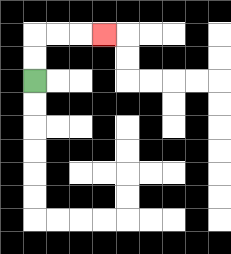{'start': '[1, 3]', 'end': '[4, 1]', 'path_directions': 'U,U,R,R,R', 'path_coordinates': '[[1, 3], [1, 2], [1, 1], [2, 1], [3, 1], [4, 1]]'}